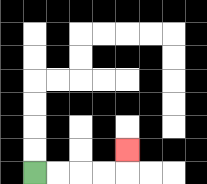{'start': '[1, 7]', 'end': '[5, 6]', 'path_directions': 'R,R,R,R,U', 'path_coordinates': '[[1, 7], [2, 7], [3, 7], [4, 7], [5, 7], [5, 6]]'}